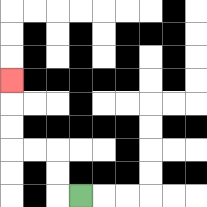{'start': '[3, 8]', 'end': '[0, 3]', 'path_directions': 'L,U,U,L,L,U,U,U', 'path_coordinates': '[[3, 8], [2, 8], [2, 7], [2, 6], [1, 6], [0, 6], [0, 5], [0, 4], [0, 3]]'}